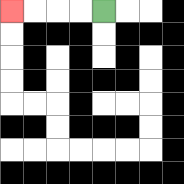{'start': '[4, 0]', 'end': '[0, 0]', 'path_directions': 'L,L,L,L', 'path_coordinates': '[[4, 0], [3, 0], [2, 0], [1, 0], [0, 0]]'}